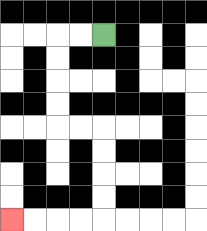{'start': '[4, 1]', 'end': '[0, 9]', 'path_directions': 'L,L,D,D,D,D,R,R,D,D,D,D,L,L,L,L', 'path_coordinates': '[[4, 1], [3, 1], [2, 1], [2, 2], [2, 3], [2, 4], [2, 5], [3, 5], [4, 5], [4, 6], [4, 7], [4, 8], [4, 9], [3, 9], [2, 9], [1, 9], [0, 9]]'}